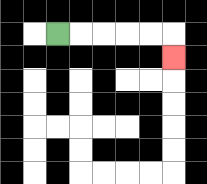{'start': '[2, 1]', 'end': '[7, 2]', 'path_directions': 'R,R,R,R,R,D', 'path_coordinates': '[[2, 1], [3, 1], [4, 1], [5, 1], [6, 1], [7, 1], [7, 2]]'}